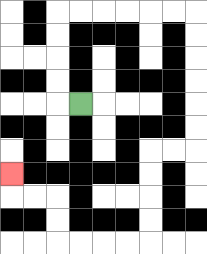{'start': '[3, 4]', 'end': '[0, 7]', 'path_directions': 'L,U,U,U,U,R,R,R,R,R,R,D,D,D,D,D,D,L,L,D,D,D,D,L,L,L,L,U,U,L,L,U', 'path_coordinates': '[[3, 4], [2, 4], [2, 3], [2, 2], [2, 1], [2, 0], [3, 0], [4, 0], [5, 0], [6, 0], [7, 0], [8, 0], [8, 1], [8, 2], [8, 3], [8, 4], [8, 5], [8, 6], [7, 6], [6, 6], [6, 7], [6, 8], [6, 9], [6, 10], [5, 10], [4, 10], [3, 10], [2, 10], [2, 9], [2, 8], [1, 8], [0, 8], [0, 7]]'}